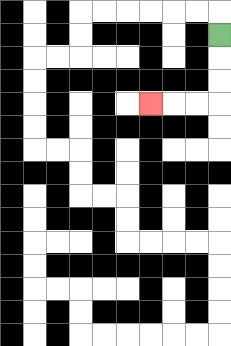{'start': '[9, 1]', 'end': '[6, 4]', 'path_directions': 'D,D,D,L,L,L', 'path_coordinates': '[[9, 1], [9, 2], [9, 3], [9, 4], [8, 4], [7, 4], [6, 4]]'}